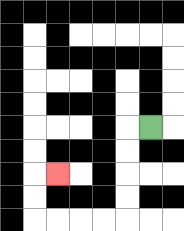{'start': '[6, 5]', 'end': '[2, 7]', 'path_directions': 'L,D,D,D,D,L,L,L,L,U,U,R', 'path_coordinates': '[[6, 5], [5, 5], [5, 6], [5, 7], [5, 8], [5, 9], [4, 9], [3, 9], [2, 9], [1, 9], [1, 8], [1, 7], [2, 7]]'}